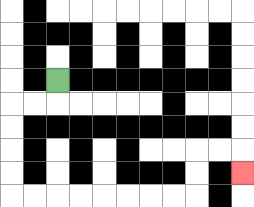{'start': '[2, 3]', 'end': '[10, 7]', 'path_directions': 'D,L,L,D,D,D,D,R,R,R,R,R,R,R,R,U,U,R,R,D', 'path_coordinates': '[[2, 3], [2, 4], [1, 4], [0, 4], [0, 5], [0, 6], [0, 7], [0, 8], [1, 8], [2, 8], [3, 8], [4, 8], [5, 8], [6, 8], [7, 8], [8, 8], [8, 7], [8, 6], [9, 6], [10, 6], [10, 7]]'}